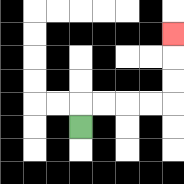{'start': '[3, 5]', 'end': '[7, 1]', 'path_directions': 'U,R,R,R,R,U,U,U', 'path_coordinates': '[[3, 5], [3, 4], [4, 4], [5, 4], [6, 4], [7, 4], [7, 3], [7, 2], [7, 1]]'}